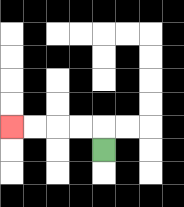{'start': '[4, 6]', 'end': '[0, 5]', 'path_directions': 'U,L,L,L,L', 'path_coordinates': '[[4, 6], [4, 5], [3, 5], [2, 5], [1, 5], [0, 5]]'}